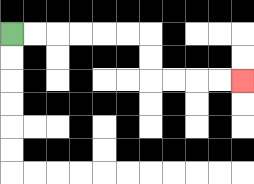{'start': '[0, 1]', 'end': '[10, 3]', 'path_directions': 'R,R,R,R,R,R,D,D,R,R,R,R', 'path_coordinates': '[[0, 1], [1, 1], [2, 1], [3, 1], [4, 1], [5, 1], [6, 1], [6, 2], [6, 3], [7, 3], [8, 3], [9, 3], [10, 3]]'}